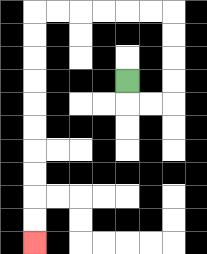{'start': '[5, 3]', 'end': '[1, 10]', 'path_directions': 'D,R,R,U,U,U,U,L,L,L,L,L,L,D,D,D,D,D,D,D,D,D,D', 'path_coordinates': '[[5, 3], [5, 4], [6, 4], [7, 4], [7, 3], [7, 2], [7, 1], [7, 0], [6, 0], [5, 0], [4, 0], [3, 0], [2, 0], [1, 0], [1, 1], [1, 2], [1, 3], [1, 4], [1, 5], [1, 6], [1, 7], [1, 8], [1, 9], [1, 10]]'}